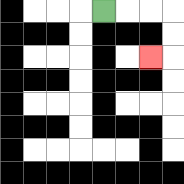{'start': '[4, 0]', 'end': '[6, 2]', 'path_directions': 'R,R,R,D,D,L', 'path_coordinates': '[[4, 0], [5, 0], [6, 0], [7, 0], [7, 1], [7, 2], [6, 2]]'}